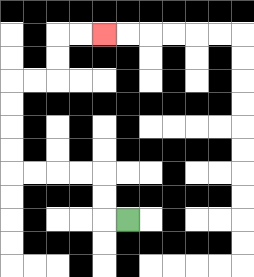{'start': '[5, 9]', 'end': '[4, 1]', 'path_directions': 'L,U,U,L,L,L,L,U,U,U,U,R,R,U,U,R,R', 'path_coordinates': '[[5, 9], [4, 9], [4, 8], [4, 7], [3, 7], [2, 7], [1, 7], [0, 7], [0, 6], [0, 5], [0, 4], [0, 3], [1, 3], [2, 3], [2, 2], [2, 1], [3, 1], [4, 1]]'}